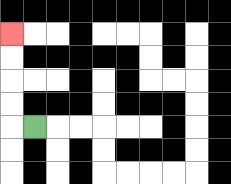{'start': '[1, 5]', 'end': '[0, 1]', 'path_directions': 'L,U,U,U,U', 'path_coordinates': '[[1, 5], [0, 5], [0, 4], [0, 3], [0, 2], [0, 1]]'}